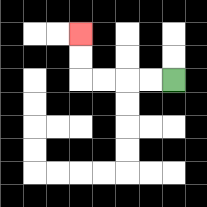{'start': '[7, 3]', 'end': '[3, 1]', 'path_directions': 'L,L,L,L,U,U', 'path_coordinates': '[[7, 3], [6, 3], [5, 3], [4, 3], [3, 3], [3, 2], [3, 1]]'}